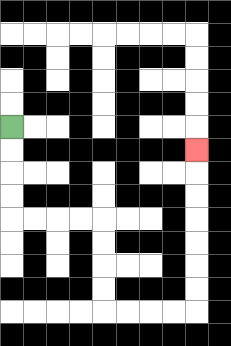{'start': '[0, 5]', 'end': '[8, 6]', 'path_directions': 'D,D,D,D,R,R,R,R,D,D,D,D,R,R,R,R,U,U,U,U,U,U,U', 'path_coordinates': '[[0, 5], [0, 6], [0, 7], [0, 8], [0, 9], [1, 9], [2, 9], [3, 9], [4, 9], [4, 10], [4, 11], [4, 12], [4, 13], [5, 13], [6, 13], [7, 13], [8, 13], [8, 12], [8, 11], [8, 10], [8, 9], [8, 8], [8, 7], [8, 6]]'}